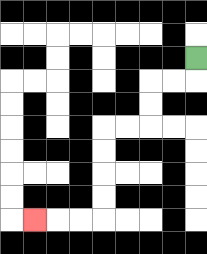{'start': '[8, 2]', 'end': '[1, 9]', 'path_directions': 'D,L,L,D,D,L,L,D,D,D,D,L,L,L', 'path_coordinates': '[[8, 2], [8, 3], [7, 3], [6, 3], [6, 4], [6, 5], [5, 5], [4, 5], [4, 6], [4, 7], [4, 8], [4, 9], [3, 9], [2, 9], [1, 9]]'}